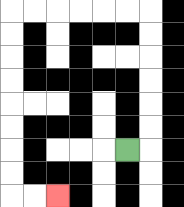{'start': '[5, 6]', 'end': '[2, 8]', 'path_directions': 'R,U,U,U,U,U,U,L,L,L,L,L,L,D,D,D,D,D,D,D,D,R,R', 'path_coordinates': '[[5, 6], [6, 6], [6, 5], [6, 4], [6, 3], [6, 2], [6, 1], [6, 0], [5, 0], [4, 0], [3, 0], [2, 0], [1, 0], [0, 0], [0, 1], [0, 2], [0, 3], [0, 4], [0, 5], [0, 6], [0, 7], [0, 8], [1, 8], [2, 8]]'}